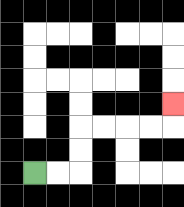{'start': '[1, 7]', 'end': '[7, 4]', 'path_directions': 'R,R,U,U,R,R,R,R,U', 'path_coordinates': '[[1, 7], [2, 7], [3, 7], [3, 6], [3, 5], [4, 5], [5, 5], [6, 5], [7, 5], [7, 4]]'}